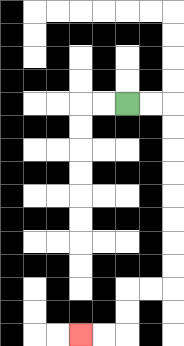{'start': '[5, 4]', 'end': '[3, 14]', 'path_directions': 'R,R,D,D,D,D,D,D,D,D,L,L,D,D,L,L', 'path_coordinates': '[[5, 4], [6, 4], [7, 4], [7, 5], [7, 6], [7, 7], [7, 8], [7, 9], [7, 10], [7, 11], [7, 12], [6, 12], [5, 12], [5, 13], [5, 14], [4, 14], [3, 14]]'}